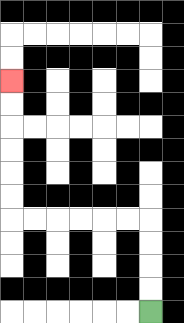{'start': '[6, 13]', 'end': '[0, 3]', 'path_directions': 'U,U,U,U,L,L,L,L,L,L,U,U,U,U,U,U', 'path_coordinates': '[[6, 13], [6, 12], [6, 11], [6, 10], [6, 9], [5, 9], [4, 9], [3, 9], [2, 9], [1, 9], [0, 9], [0, 8], [0, 7], [0, 6], [0, 5], [0, 4], [0, 3]]'}